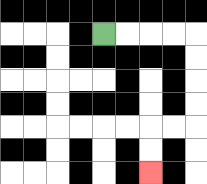{'start': '[4, 1]', 'end': '[6, 7]', 'path_directions': 'R,R,R,R,D,D,D,D,L,L,D,D', 'path_coordinates': '[[4, 1], [5, 1], [6, 1], [7, 1], [8, 1], [8, 2], [8, 3], [8, 4], [8, 5], [7, 5], [6, 5], [6, 6], [6, 7]]'}